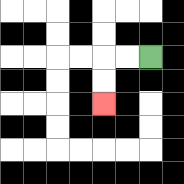{'start': '[6, 2]', 'end': '[4, 4]', 'path_directions': 'L,L,D,D', 'path_coordinates': '[[6, 2], [5, 2], [4, 2], [4, 3], [4, 4]]'}